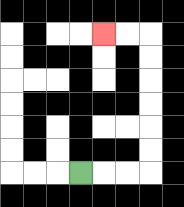{'start': '[3, 7]', 'end': '[4, 1]', 'path_directions': 'R,R,R,U,U,U,U,U,U,L,L', 'path_coordinates': '[[3, 7], [4, 7], [5, 7], [6, 7], [6, 6], [6, 5], [6, 4], [6, 3], [6, 2], [6, 1], [5, 1], [4, 1]]'}